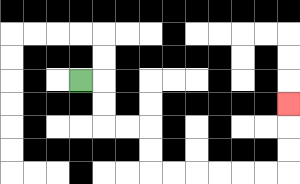{'start': '[3, 3]', 'end': '[12, 4]', 'path_directions': 'R,D,D,R,R,D,D,R,R,R,R,R,R,U,U,U', 'path_coordinates': '[[3, 3], [4, 3], [4, 4], [4, 5], [5, 5], [6, 5], [6, 6], [6, 7], [7, 7], [8, 7], [9, 7], [10, 7], [11, 7], [12, 7], [12, 6], [12, 5], [12, 4]]'}